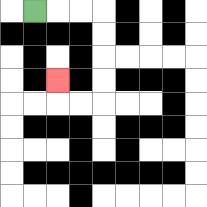{'start': '[1, 0]', 'end': '[2, 3]', 'path_directions': 'R,R,R,D,D,D,D,L,L,U', 'path_coordinates': '[[1, 0], [2, 0], [3, 0], [4, 0], [4, 1], [4, 2], [4, 3], [4, 4], [3, 4], [2, 4], [2, 3]]'}